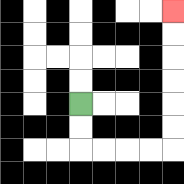{'start': '[3, 4]', 'end': '[7, 0]', 'path_directions': 'D,D,R,R,R,R,U,U,U,U,U,U', 'path_coordinates': '[[3, 4], [3, 5], [3, 6], [4, 6], [5, 6], [6, 6], [7, 6], [7, 5], [7, 4], [7, 3], [7, 2], [7, 1], [7, 0]]'}